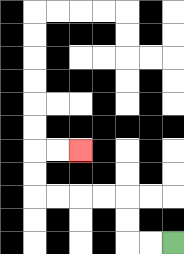{'start': '[7, 10]', 'end': '[3, 6]', 'path_directions': 'L,L,U,U,L,L,L,L,U,U,R,R', 'path_coordinates': '[[7, 10], [6, 10], [5, 10], [5, 9], [5, 8], [4, 8], [3, 8], [2, 8], [1, 8], [1, 7], [1, 6], [2, 6], [3, 6]]'}